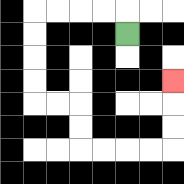{'start': '[5, 1]', 'end': '[7, 3]', 'path_directions': 'U,L,L,L,L,D,D,D,D,R,R,D,D,R,R,R,R,U,U,U', 'path_coordinates': '[[5, 1], [5, 0], [4, 0], [3, 0], [2, 0], [1, 0], [1, 1], [1, 2], [1, 3], [1, 4], [2, 4], [3, 4], [3, 5], [3, 6], [4, 6], [5, 6], [6, 6], [7, 6], [7, 5], [7, 4], [7, 3]]'}